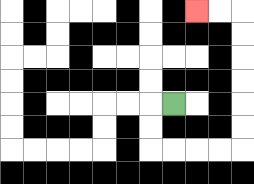{'start': '[7, 4]', 'end': '[8, 0]', 'path_directions': 'L,D,D,R,R,R,R,U,U,U,U,U,U,L,L', 'path_coordinates': '[[7, 4], [6, 4], [6, 5], [6, 6], [7, 6], [8, 6], [9, 6], [10, 6], [10, 5], [10, 4], [10, 3], [10, 2], [10, 1], [10, 0], [9, 0], [8, 0]]'}